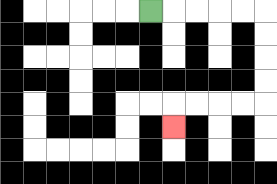{'start': '[6, 0]', 'end': '[7, 5]', 'path_directions': 'R,R,R,R,R,D,D,D,D,L,L,L,L,D', 'path_coordinates': '[[6, 0], [7, 0], [8, 0], [9, 0], [10, 0], [11, 0], [11, 1], [11, 2], [11, 3], [11, 4], [10, 4], [9, 4], [8, 4], [7, 4], [7, 5]]'}